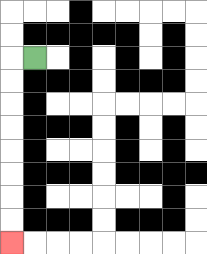{'start': '[1, 2]', 'end': '[0, 10]', 'path_directions': 'L,D,D,D,D,D,D,D,D', 'path_coordinates': '[[1, 2], [0, 2], [0, 3], [0, 4], [0, 5], [0, 6], [0, 7], [0, 8], [0, 9], [0, 10]]'}